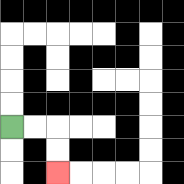{'start': '[0, 5]', 'end': '[2, 7]', 'path_directions': 'R,R,D,D', 'path_coordinates': '[[0, 5], [1, 5], [2, 5], [2, 6], [2, 7]]'}